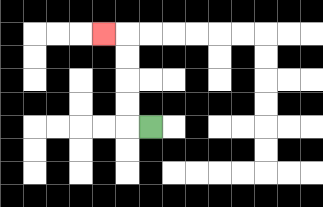{'start': '[6, 5]', 'end': '[4, 1]', 'path_directions': 'L,U,U,U,U,L', 'path_coordinates': '[[6, 5], [5, 5], [5, 4], [5, 3], [5, 2], [5, 1], [4, 1]]'}